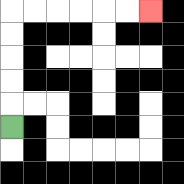{'start': '[0, 5]', 'end': '[6, 0]', 'path_directions': 'U,U,U,U,U,R,R,R,R,R,R', 'path_coordinates': '[[0, 5], [0, 4], [0, 3], [0, 2], [0, 1], [0, 0], [1, 0], [2, 0], [3, 0], [4, 0], [5, 0], [6, 0]]'}